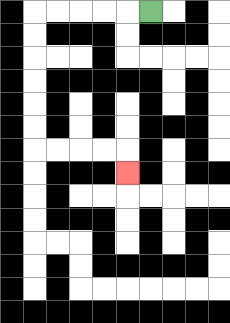{'start': '[6, 0]', 'end': '[5, 7]', 'path_directions': 'L,L,L,L,L,D,D,D,D,D,D,R,R,R,R,D', 'path_coordinates': '[[6, 0], [5, 0], [4, 0], [3, 0], [2, 0], [1, 0], [1, 1], [1, 2], [1, 3], [1, 4], [1, 5], [1, 6], [2, 6], [3, 6], [4, 6], [5, 6], [5, 7]]'}